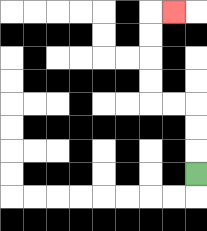{'start': '[8, 7]', 'end': '[7, 0]', 'path_directions': 'U,U,U,L,L,U,U,U,U,R', 'path_coordinates': '[[8, 7], [8, 6], [8, 5], [8, 4], [7, 4], [6, 4], [6, 3], [6, 2], [6, 1], [6, 0], [7, 0]]'}